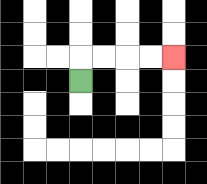{'start': '[3, 3]', 'end': '[7, 2]', 'path_directions': 'U,R,R,R,R', 'path_coordinates': '[[3, 3], [3, 2], [4, 2], [5, 2], [6, 2], [7, 2]]'}